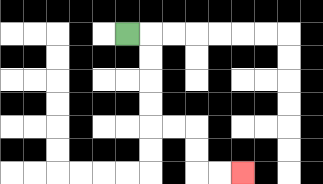{'start': '[5, 1]', 'end': '[10, 7]', 'path_directions': 'R,D,D,D,D,R,R,D,D,R,R', 'path_coordinates': '[[5, 1], [6, 1], [6, 2], [6, 3], [6, 4], [6, 5], [7, 5], [8, 5], [8, 6], [8, 7], [9, 7], [10, 7]]'}